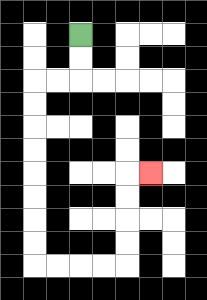{'start': '[3, 1]', 'end': '[6, 7]', 'path_directions': 'D,D,L,L,D,D,D,D,D,D,D,D,R,R,R,R,U,U,U,U,R', 'path_coordinates': '[[3, 1], [3, 2], [3, 3], [2, 3], [1, 3], [1, 4], [1, 5], [1, 6], [1, 7], [1, 8], [1, 9], [1, 10], [1, 11], [2, 11], [3, 11], [4, 11], [5, 11], [5, 10], [5, 9], [5, 8], [5, 7], [6, 7]]'}